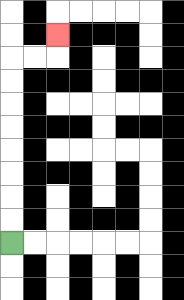{'start': '[0, 10]', 'end': '[2, 1]', 'path_directions': 'U,U,U,U,U,U,U,U,R,R,U', 'path_coordinates': '[[0, 10], [0, 9], [0, 8], [0, 7], [0, 6], [0, 5], [0, 4], [0, 3], [0, 2], [1, 2], [2, 2], [2, 1]]'}